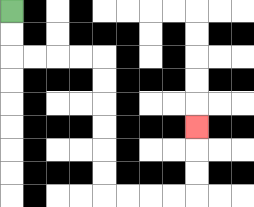{'start': '[0, 0]', 'end': '[8, 5]', 'path_directions': 'D,D,R,R,R,R,D,D,D,D,D,D,R,R,R,R,U,U,U', 'path_coordinates': '[[0, 0], [0, 1], [0, 2], [1, 2], [2, 2], [3, 2], [4, 2], [4, 3], [4, 4], [4, 5], [4, 6], [4, 7], [4, 8], [5, 8], [6, 8], [7, 8], [8, 8], [8, 7], [8, 6], [8, 5]]'}